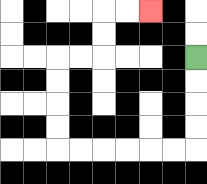{'start': '[8, 2]', 'end': '[6, 0]', 'path_directions': 'D,D,D,D,L,L,L,L,L,L,U,U,U,U,R,R,U,U,R,R', 'path_coordinates': '[[8, 2], [8, 3], [8, 4], [8, 5], [8, 6], [7, 6], [6, 6], [5, 6], [4, 6], [3, 6], [2, 6], [2, 5], [2, 4], [2, 3], [2, 2], [3, 2], [4, 2], [4, 1], [4, 0], [5, 0], [6, 0]]'}